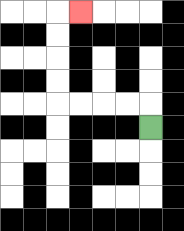{'start': '[6, 5]', 'end': '[3, 0]', 'path_directions': 'U,L,L,L,L,U,U,U,U,R', 'path_coordinates': '[[6, 5], [6, 4], [5, 4], [4, 4], [3, 4], [2, 4], [2, 3], [2, 2], [2, 1], [2, 0], [3, 0]]'}